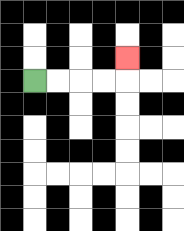{'start': '[1, 3]', 'end': '[5, 2]', 'path_directions': 'R,R,R,R,U', 'path_coordinates': '[[1, 3], [2, 3], [3, 3], [4, 3], [5, 3], [5, 2]]'}